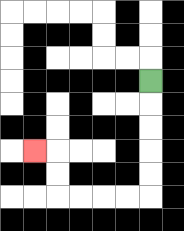{'start': '[6, 3]', 'end': '[1, 6]', 'path_directions': 'D,D,D,D,D,L,L,L,L,U,U,L', 'path_coordinates': '[[6, 3], [6, 4], [6, 5], [6, 6], [6, 7], [6, 8], [5, 8], [4, 8], [3, 8], [2, 8], [2, 7], [2, 6], [1, 6]]'}